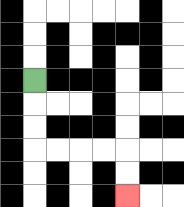{'start': '[1, 3]', 'end': '[5, 8]', 'path_directions': 'D,D,D,R,R,R,R,D,D', 'path_coordinates': '[[1, 3], [1, 4], [1, 5], [1, 6], [2, 6], [3, 6], [4, 6], [5, 6], [5, 7], [5, 8]]'}